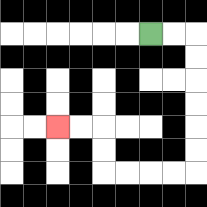{'start': '[6, 1]', 'end': '[2, 5]', 'path_directions': 'R,R,D,D,D,D,D,D,L,L,L,L,U,U,L,L', 'path_coordinates': '[[6, 1], [7, 1], [8, 1], [8, 2], [8, 3], [8, 4], [8, 5], [8, 6], [8, 7], [7, 7], [6, 7], [5, 7], [4, 7], [4, 6], [4, 5], [3, 5], [2, 5]]'}